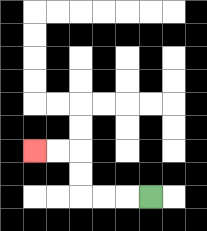{'start': '[6, 8]', 'end': '[1, 6]', 'path_directions': 'L,L,L,U,U,L,L', 'path_coordinates': '[[6, 8], [5, 8], [4, 8], [3, 8], [3, 7], [3, 6], [2, 6], [1, 6]]'}